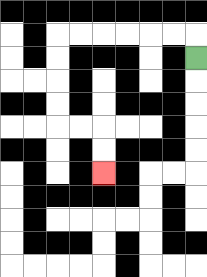{'start': '[8, 2]', 'end': '[4, 7]', 'path_directions': 'U,L,L,L,L,L,L,D,D,D,D,R,R,D,D', 'path_coordinates': '[[8, 2], [8, 1], [7, 1], [6, 1], [5, 1], [4, 1], [3, 1], [2, 1], [2, 2], [2, 3], [2, 4], [2, 5], [3, 5], [4, 5], [4, 6], [4, 7]]'}